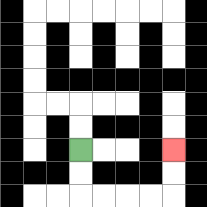{'start': '[3, 6]', 'end': '[7, 6]', 'path_directions': 'D,D,R,R,R,R,U,U', 'path_coordinates': '[[3, 6], [3, 7], [3, 8], [4, 8], [5, 8], [6, 8], [7, 8], [7, 7], [7, 6]]'}